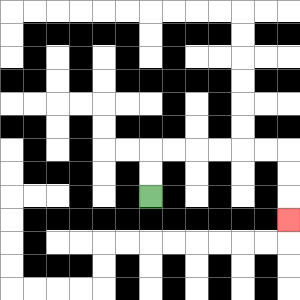{'start': '[6, 8]', 'end': '[12, 9]', 'path_directions': 'U,U,R,R,R,R,R,R,D,D,D', 'path_coordinates': '[[6, 8], [6, 7], [6, 6], [7, 6], [8, 6], [9, 6], [10, 6], [11, 6], [12, 6], [12, 7], [12, 8], [12, 9]]'}